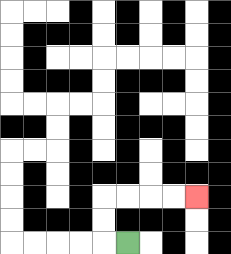{'start': '[5, 10]', 'end': '[8, 8]', 'path_directions': 'L,U,U,R,R,R,R', 'path_coordinates': '[[5, 10], [4, 10], [4, 9], [4, 8], [5, 8], [6, 8], [7, 8], [8, 8]]'}